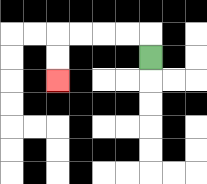{'start': '[6, 2]', 'end': '[2, 3]', 'path_directions': 'U,L,L,L,L,D,D', 'path_coordinates': '[[6, 2], [6, 1], [5, 1], [4, 1], [3, 1], [2, 1], [2, 2], [2, 3]]'}